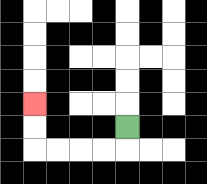{'start': '[5, 5]', 'end': '[1, 4]', 'path_directions': 'D,L,L,L,L,U,U', 'path_coordinates': '[[5, 5], [5, 6], [4, 6], [3, 6], [2, 6], [1, 6], [1, 5], [1, 4]]'}